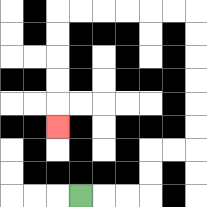{'start': '[3, 8]', 'end': '[2, 5]', 'path_directions': 'R,R,R,U,U,R,R,U,U,U,U,U,U,L,L,L,L,L,L,D,D,D,D,D', 'path_coordinates': '[[3, 8], [4, 8], [5, 8], [6, 8], [6, 7], [6, 6], [7, 6], [8, 6], [8, 5], [8, 4], [8, 3], [8, 2], [8, 1], [8, 0], [7, 0], [6, 0], [5, 0], [4, 0], [3, 0], [2, 0], [2, 1], [2, 2], [2, 3], [2, 4], [2, 5]]'}